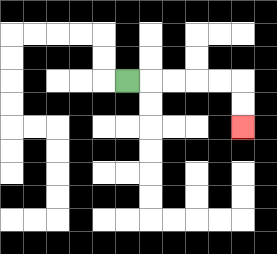{'start': '[5, 3]', 'end': '[10, 5]', 'path_directions': 'R,R,R,R,R,D,D', 'path_coordinates': '[[5, 3], [6, 3], [7, 3], [8, 3], [9, 3], [10, 3], [10, 4], [10, 5]]'}